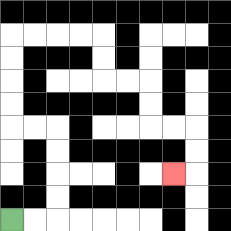{'start': '[0, 9]', 'end': '[7, 7]', 'path_directions': 'R,R,U,U,U,U,L,L,U,U,U,U,R,R,R,R,D,D,R,R,D,D,R,R,D,D,L', 'path_coordinates': '[[0, 9], [1, 9], [2, 9], [2, 8], [2, 7], [2, 6], [2, 5], [1, 5], [0, 5], [0, 4], [0, 3], [0, 2], [0, 1], [1, 1], [2, 1], [3, 1], [4, 1], [4, 2], [4, 3], [5, 3], [6, 3], [6, 4], [6, 5], [7, 5], [8, 5], [8, 6], [8, 7], [7, 7]]'}